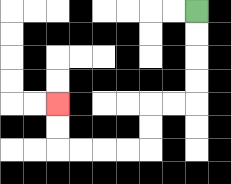{'start': '[8, 0]', 'end': '[2, 4]', 'path_directions': 'D,D,D,D,L,L,D,D,L,L,L,L,U,U', 'path_coordinates': '[[8, 0], [8, 1], [8, 2], [8, 3], [8, 4], [7, 4], [6, 4], [6, 5], [6, 6], [5, 6], [4, 6], [3, 6], [2, 6], [2, 5], [2, 4]]'}